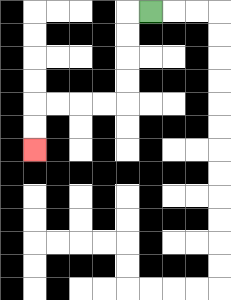{'start': '[6, 0]', 'end': '[1, 6]', 'path_directions': 'L,D,D,D,D,L,L,L,L,D,D', 'path_coordinates': '[[6, 0], [5, 0], [5, 1], [5, 2], [5, 3], [5, 4], [4, 4], [3, 4], [2, 4], [1, 4], [1, 5], [1, 6]]'}